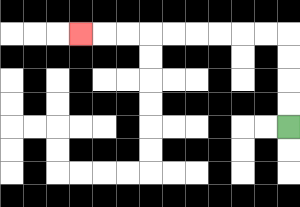{'start': '[12, 5]', 'end': '[3, 1]', 'path_directions': 'U,U,U,U,L,L,L,L,L,L,L,L,L', 'path_coordinates': '[[12, 5], [12, 4], [12, 3], [12, 2], [12, 1], [11, 1], [10, 1], [9, 1], [8, 1], [7, 1], [6, 1], [5, 1], [4, 1], [3, 1]]'}